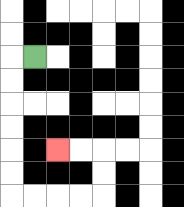{'start': '[1, 2]', 'end': '[2, 6]', 'path_directions': 'L,D,D,D,D,D,D,R,R,R,R,U,U,L,L', 'path_coordinates': '[[1, 2], [0, 2], [0, 3], [0, 4], [0, 5], [0, 6], [0, 7], [0, 8], [1, 8], [2, 8], [3, 8], [4, 8], [4, 7], [4, 6], [3, 6], [2, 6]]'}